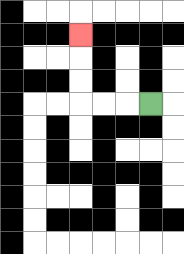{'start': '[6, 4]', 'end': '[3, 1]', 'path_directions': 'L,L,L,U,U,U', 'path_coordinates': '[[6, 4], [5, 4], [4, 4], [3, 4], [3, 3], [3, 2], [3, 1]]'}